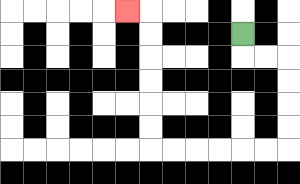{'start': '[10, 1]', 'end': '[5, 0]', 'path_directions': 'D,R,R,D,D,D,D,L,L,L,L,L,L,U,U,U,U,U,U,L', 'path_coordinates': '[[10, 1], [10, 2], [11, 2], [12, 2], [12, 3], [12, 4], [12, 5], [12, 6], [11, 6], [10, 6], [9, 6], [8, 6], [7, 6], [6, 6], [6, 5], [6, 4], [6, 3], [6, 2], [6, 1], [6, 0], [5, 0]]'}